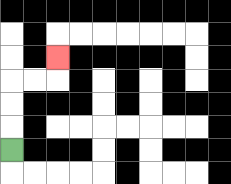{'start': '[0, 6]', 'end': '[2, 2]', 'path_directions': 'U,U,U,R,R,U', 'path_coordinates': '[[0, 6], [0, 5], [0, 4], [0, 3], [1, 3], [2, 3], [2, 2]]'}